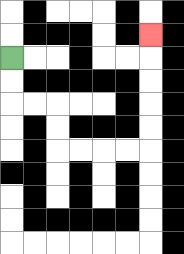{'start': '[0, 2]', 'end': '[6, 1]', 'path_directions': 'D,D,R,R,D,D,R,R,R,R,U,U,U,U,U', 'path_coordinates': '[[0, 2], [0, 3], [0, 4], [1, 4], [2, 4], [2, 5], [2, 6], [3, 6], [4, 6], [5, 6], [6, 6], [6, 5], [6, 4], [6, 3], [6, 2], [6, 1]]'}